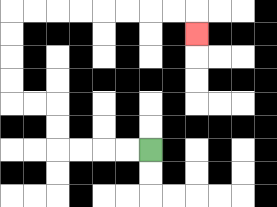{'start': '[6, 6]', 'end': '[8, 1]', 'path_directions': 'L,L,L,L,U,U,L,L,U,U,U,U,R,R,R,R,R,R,R,R,D', 'path_coordinates': '[[6, 6], [5, 6], [4, 6], [3, 6], [2, 6], [2, 5], [2, 4], [1, 4], [0, 4], [0, 3], [0, 2], [0, 1], [0, 0], [1, 0], [2, 0], [3, 0], [4, 0], [5, 0], [6, 0], [7, 0], [8, 0], [8, 1]]'}